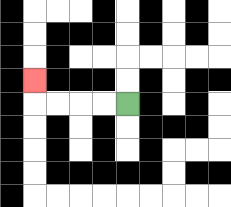{'start': '[5, 4]', 'end': '[1, 3]', 'path_directions': 'L,L,L,L,U', 'path_coordinates': '[[5, 4], [4, 4], [3, 4], [2, 4], [1, 4], [1, 3]]'}